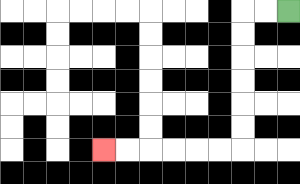{'start': '[12, 0]', 'end': '[4, 6]', 'path_directions': 'L,L,D,D,D,D,D,D,L,L,L,L,L,L', 'path_coordinates': '[[12, 0], [11, 0], [10, 0], [10, 1], [10, 2], [10, 3], [10, 4], [10, 5], [10, 6], [9, 6], [8, 6], [7, 6], [6, 6], [5, 6], [4, 6]]'}